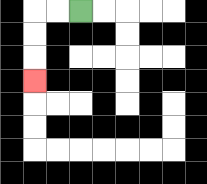{'start': '[3, 0]', 'end': '[1, 3]', 'path_directions': 'L,L,D,D,D', 'path_coordinates': '[[3, 0], [2, 0], [1, 0], [1, 1], [1, 2], [1, 3]]'}